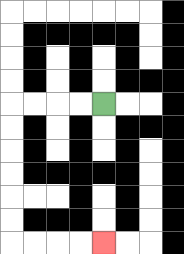{'start': '[4, 4]', 'end': '[4, 10]', 'path_directions': 'L,L,L,L,D,D,D,D,D,D,R,R,R,R', 'path_coordinates': '[[4, 4], [3, 4], [2, 4], [1, 4], [0, 4], [0, 5], [0, 6], [0, 7], [0, 8], [0, 9], [0, 10], [1, 10], [2, 10], [3, 10], [4, 10]]'}